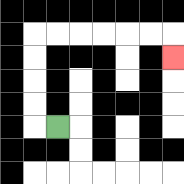{'start': '[2, 5]', 'end': '[7, 2]', 'path_directions': 'L,U,U,U,U,R,R,R,R,R,R,D', 'path_coordinates': '[[2, 5], [1, 5], [1, 4], [1, 3], [1, 2], [1, 1], [2, 1], [3, 1], [4, 1], [5, 1], [6, 1], [7, 1], [7, 2]]'}